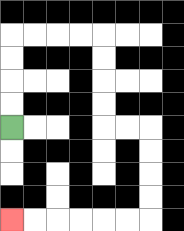{'start': '[0, 5]', 'end': '[0, 9]', 'path_directions': 'U,U,U,U,R,R,R,R,D,D,D,D,R,R,D,D,D,D,L,L,L,L,L,L', 'path_coordinates': '[[0, 5], [0, 4], [0, 3], [0, 2], [0, 1], [1, 1], [2, 1], [3, 1], [4, 1], [4, 2], [4, 3], [4, 4], [4, 5], [5, 5], [6, 5], [6, 6], [6, 7], [6, 8], [6, 9], [5, 9], [4, 9], [3, 9], [2, 9], [1, 9], [0, 9]]'}